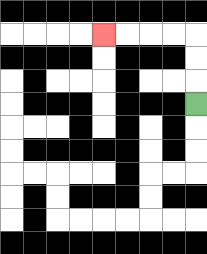{'start': '[8, 4]', 'end': '[4, 1]', 'path_directions': 'U,U,U,L,L,L,L', 'path_coordinates': '[[8, 4], [8, 3], [8, 2], [8, 1], [7, 1], [6, 1], [5, 1], [4, 1]]'}